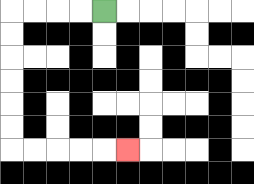{'start': '[4, 0]', 'end': '[5, 6]', 'path_directions': 'L,L,L,L,D,D,D,D,D,D,R,R,R,R,R', 'path_coordinates': '[[4, 0], [3, 0], [2, 0], [1, 0], [0, 0], [0, 1], [0, 2], [0, 3], [0, 4], [0, 5], [0, 6], [1, 6], [2, 6], [3, 6], [4, 6], [5, 6]]'}